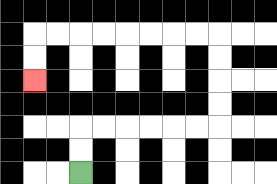{'start': '[3, 7]', 'end': '[1, 3]', 'path_directions': 'U,U,R,R,R,R,R,R,U,U,U,U,L,L,L,L,L,L,L,L,D,D', 'path_coordinates': '[[3, 7], [3, 6], [3, 5], [4, 5], [5, 5], [6, 5], [7, 5], [8, 5], [9, 5], [9, 4], [9, 3], [9, 2], [9, 1], [8, 1], [7, 1], [6, 1], [5, 1], [4, 1], [3, 1], [2, 1], [1, 1], [1, 2], [1, 3]]'}